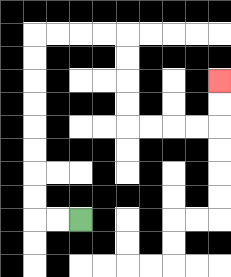{'start': '[3, 9]', 'end': '[9, 3]', 'path_directions': 'L,L,U,U,U,U,U,U,U,U,R,R,R,R,D,D,D,D,R,R,R,R,U,U', 'path_coordinates': '[[3, 9], [2, 9], [1, 9], [1, 8], [1, 7], [1, 6], [1, 5], [1, 4], [1, 3], [1, 2], [1, 1], [2, 1], [3, 1], [4, 1], [5, 1], [5, 2], [5, 3], [5, 4], [5, 5], [6, 5], [7, 5], [8, 5], [9, 5], [9, 4], [9, 3]]'}